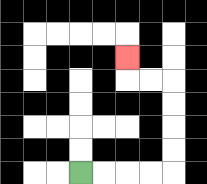{'start': '[3, 7]', 'end': '[5, 2]', 'path_directions': 'R,R,R,R,U,U,U,U,L,L,U', 'path_coordinates': '[[3, 7], [4, 7], [5, 7], [6, 7], [7, 7], [7, 6], [7, 5], [7, 4], [7, 3], [6, 3], [5, 3], [5, 2]]'}